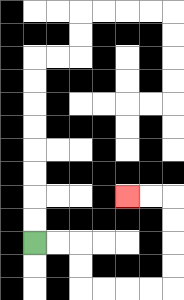{'start': '[1, 10]', 'end': '[5, 8]', 'path_directions': 'R,R,D,D,R,R,R,R,U,U,U,U,L,L', 'path_coordinates': '[[1, 10], [2, 10], [3, 10], [3, 11], [3, 12], [4, 12], [5, 12], [6, 12], [7, 12], [7, 11], [7, 10], [7, 9], [7, 8], [6, 8], [5, 8]]'}